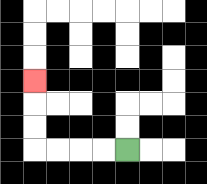{'start': '[5, 6]', 'end': '[1, 3]', 'path_directions': 'L,L,L,L,U,U,U', 'path_coordinates': '[[5, 6], [4, 6], [3, 6], [2, 6], [1, 6], [1, 5], [1, 4], [1, 3]]'}